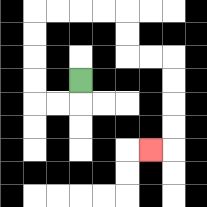{'start': '[3, 3]', 'end': '[6, 6]', 'path_directions': 'D,L,L,U,U,U,U,R,R,R,R,D,D,R,R,D,D,D,D,L', 'path_coordinates': '[[3, 3], [3, 4], [2, 4], [1, 4], [1, 3], [1, 2], [1, 1], [1, 0], [2, 0], [3, 0], [4, 0], [5, 0], [5, 1], [5, 2], [6, 2], [7, 2], [7, 3], [7, 4], [7, 5], [7, 6], [6, 6]]'}